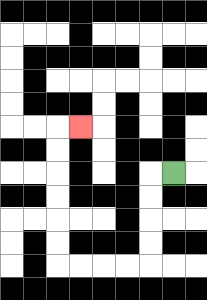{'start': '[7, 7]', 'end': '[3, 5]', 'path_directions': 'L,D,D,D,D,L,L,L,L,U,U,U,U,U,U,R', 'path_coordinates': '[[7, 7], [6, 7], [6, 8], [6, 9], [6, 10], [6, 11], [5, 11], [4, 11], [3, 11], [2, 11], [2, 10], [2, 9], [2, 8], [2, 7], [2, 6], [2, 5], [3, 5]]'}